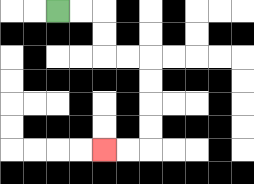{'start': '[2, 0]', 'end': '[4, 6]', 'path_directions': 'R,R,D,D,R,R,D,D,D,D,L,L', 'path_coordinates': '[[2, 0], [3, 0], [4, 0], [4, 1], [4, 2], [5, 2], [6, 2], [6, 3], [6, 4], [6, 5], [6, 6], [5, 6], [4, 6]]'}